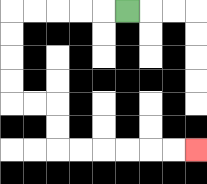{'start': '[5, 0]', 'end': '[8, 6]', 'path_directions': 'L,L,L,L,L,D,D,D,D,R,R,D,D,R,R,R,R,R,R', 'path_coordinates': '[[5, 0], [4, 0], [3, 0], [2, 0], [1, 0], [0, 0], [0, 1], [0, 2], [0, 3], [0, 4], [1, 4], [2, 4], [2, 5], [2, 6], [3, 6], [4, 6], [5, 6], [6, 6], [7, 6], [8, 6]]'}